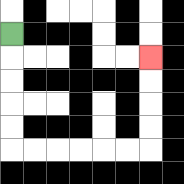{'start': '[0, 1]', 'end': '[6, 2]', 'path_directions': 'D,D,D,D,D,R,R,R,R,R,R,U,U,U,U', 'path_coordinates': '[[0, 1], [0, 2], [0, 3], [0, 4], [0, 5], [0, 6], [1, 6], [2, 6], [3, 6], [4, 6], [5, 6], [6, 6], [6, 5], [6, 4], [6, 3], [6, 2]]'}